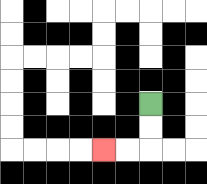{'start': '[6, 4]', 'end': '[4, 6]', 'path_directions': 'D,D,L,L', 'path_coordinates': '[[6, 4], [6, 5], [6, 6], [5, 6], [4, 6]]'}